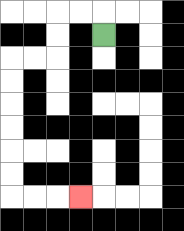{'start': '[4, 1]', 'end': '[3, 8]', 'path_directions': 'U,L,L,D,D,L,L,D,D,D,D,D,D,R,R,R', 'path_coordinates': '[[4, 1], [4, 0], [3, 0], [2, 0], [2, 1], [2, 2], [1, 2], [0, 2], [0, 3], [0, 4], [0, 5], [0, 6], [0, 7], [0, 8], [1, 8], [2, 8], [3, 8]]'}